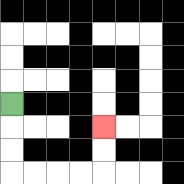{'start': '[0, 4]', 'end': '[4, 5]', 'path_directions': 'D,D,D,R,R,R,R,U,U', 'path_coordinates': '[[0, 4], [0, 5], [0, 6], [0, 7], [1, 7], [2, 7], [3, 7], [4, 7], [4, 6], [4, 5]]'}